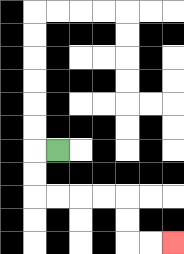{'start': '[2, 6]', 'end': '[7, 10]', 'path_directions': 'L,D,D,R,R,R,R,D,D,R,R', 'path_coordinates': '[[2, 6], [1, 6], [1, 7], [1, 8], [2, 8], [3, 8], [4, 8], [5, 8], [5, 9], [5, 10], [6, 10], [7, 10]]'}